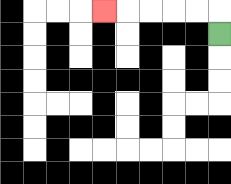{'start': '[9, 1]', 'end': '[4, 0]', 'path_directions': 'U,L,L,L,L,L', 'path_coordinates': '[[9, 1], [9, 0], [8, 0], [7, 0], [6, 0], [5, 0], [4, 0]]'}